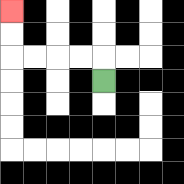{'start': '[4, 3]', 'end': '[0, 0]', 'path_directions': 'U,L,L,L,L,U,U', 'path_coordinates': '[[4, 3], [4, 2], [3, 2], [2, 2], [1, 2], [0, 2], [0, 1], [0, 0]]'}